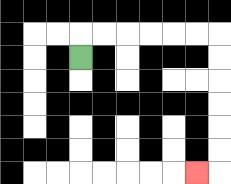{'start': '[3, 2]', 'end': '[8, 7]', 'path_directions': 'U,R,R,R,R,R,R,D,D,D,D,D,D,L', 'path_coordinates': '[[3, 2], [3, 1], [4, 1], [5, 1], [6, 1], [7, 1], [8, 1], [9, 1], [9, 2], [9, 3], [9, 4], [9, 5], [9, 6], [9, 7], [8, 7]]'}